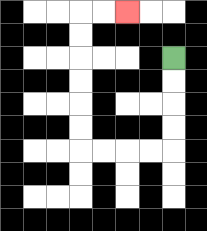{'start': '[7, 2]', 'end': '[5, 0]', 'path_directions': 'D,D,D,D,L,L,L,L,U,U,U,U,U,U,R,R', 'path_coordinates': '[[7, 2], [7, 3], [7, 4], [7, 5], [7, 6], [6, 6], [5, 6], [4, 6], [3, 6], [3, 5], [3, 4], [3, 3], [3, 2], [3, 1], [3, 0], [4, 0], [5, 0]]'}